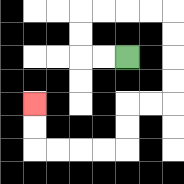{'start': '[5, 2]', 'end': '[1, 4]', 'path_directions': 'L,L,U,U,R,R,R,R,D,D,D,D,L,L,D,D,L,L,L,L,U,U', 'path_coordinates': '[[5, 2], [4, 2], [3, 2], [3, 1], [3, 0], [4, 0], [5, 0], [6, 0], [7, 0], [7, 1], [7, 2], [7, 3], [7, 4], [6, 4], [5, 4], [5, 5], [5, 6], [4, 6], [3, 6], [2, 6], [1, 6], [1, 5], [1, 4]]'}